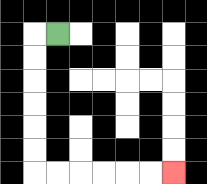{'start': '[2, 1]', 'end': '[7, 7]', 'path_directions': 'L,D,D,D,D,D,D,R,R,R,R,R,R', 'path_coordinates': '[[2, 1], [1, 1], [1, 2], [1, 3], [1, 4], [1, 5], [1, 6], [1, 7], [2, 7], [3, 7], [4, 7], [5, 7], [6, 7], [7, 7]]'}